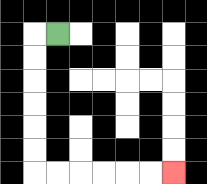{'start': '[2, 1]', 'end': '[7, 7]', 'path_directions': 'L,D,D,D,D,D,D,R,R,R,R,R,R', 'path_coordinates': '[[2, 1], [1, 1], [1, 2], [1, 3], [1, 4], [1, 5], [1, 6], [1, 7], [2, 7], [3, 7], [4, 7], [5, 7], [6, 7], [7, 7]]'}